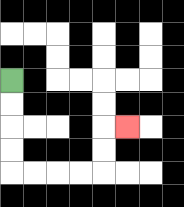{'start': '[0, 3]', 'end': '[5, 5]', 'path_directions': 'D,D,D,D,R,R,R,R,U,U,R', 'path_coordinates': '[[0, 3], [0, 4], [0, 5], [0, 6], [0, 7], [1, 7], [2, 7], [3, 7], [4, 7], [4, 6], [4, 5], [5, 5]]'}